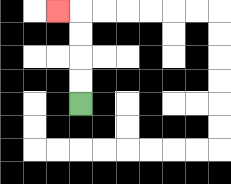{'start': '[3, 4]', 'end': '[2, 0]', 'path_directions': 'U,U,U,U,L', 'path_coordinates': '[[3, 4], [3, 3], [3, 2], [3, 1], [3, 0], [2, 0]]'}